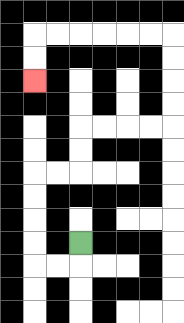{'start': '[3, 10]', 'end': '[1, 3]', 'path_directions': 'D,L,L,U,U,U,U,R,R,U,U,R,R,R,R,U,U,U,U,L,L,L,L,L,L,D,D', 'path_coordinates': '[[3, 10], [3, 11], [2, 11], [1, 11], [1, 10], [1, 9], [1, 8], [1, 7], [2, 7], [3, 7], [3, 6], [3, 5], [4, 5], [5, 5], [6, 5], [7, 5], [7, 4], [7, 3], [7, 2], [7, 1], [6, 1], [5, 1], [4, 1], [3, 1], [2, 1], [1, 1], [1, 2], [1, 3]]'}